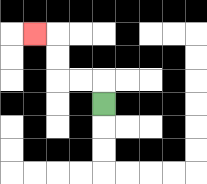{'start': '[4, 4]', 'end': '[1, 1]', 'path_directions': 'U,L,L,U,U,L', 'path_coordinates': '[[4, 4], [4, 3], [3, 3], [2, 3], [2, 2], [2, 1], [1, 1]]'}